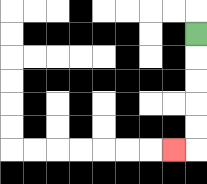{'start': '[8, 1]', 'end': '[7, 6]', 'path_directions': 'D,D,D,D,D,L', 'path_coordinates': '[[8, 1], [8, 2], [8, 3], [8, 4], [8, 5], [8, 6], [7, 6]]'}